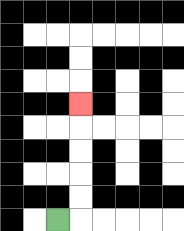{'start': '[2, 9]', 'end': '[3, 4]', 'path_directions': 'R,U,U,U,U,U', 'path_coordinates': '[[2, 9], [3, 9], [3, 8], [3, 7], [3, 6], [3, 5], [3, 4]]'}